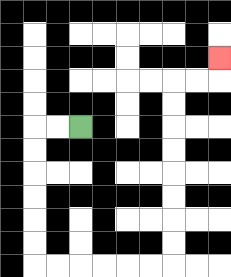{'start': '[3, 5]', 'end': '[9, 2]', 'path_directions': 'L,L,D,D,D,D,D,D,R,R,R,R,R,R,U,U,U,U,U,U,U,U,R,R,U', 'path_coordinates': '[[3, 5], [2, 5], [1, 5], [1, 6], [1, 7], [1, 8], [1, 9], [1, 10], [1, 11], [2, 11], [3, 11], [4, 11], [5, 11], [6, 11], [7, 11], [7, 10], [7, 9], [7, 8], [7, 7], [7, 6], [7, 5], [7, 4], [7, 3], [8, 3], [9, 3], [9, 2]]'}